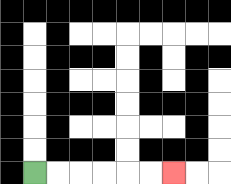{'start': '[1, 7]', 'end': '[7, 7]', 'path_directions': 'R,R,R,R,R,R', 'path_coordinates': '[[1, 7], [2, 7], [3, 7], [4, 7], [5, 7], [6, 7], [7, 7]]'}